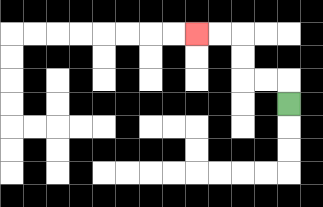{'start': '[12, 4]', 'end': '[8, 1]', 'path_directions': 'U,L,L,U,U,L,L', 'path_coordinates': '[[12, 4], [12, 3], [11, 3], [10, 3], [10, 2], [10, 1], [9, 1], [8, 1]]'}